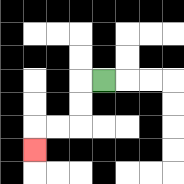{'start': '[4, 3]', 'end': '[1, 6]', 'path_directions': 'L,D,D,L,L,D', 'path_coordinates': '[[4, 3], [3, 3], [3, 4], [3, 5], [2, 5], [1, 5], [1, 6]]'}